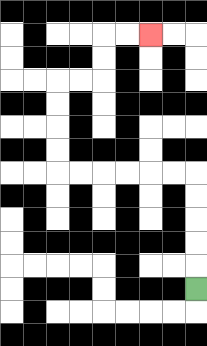{'start': '[8, 12]', 'end': '[6, 1]', 'path_directions': 'U,U,U,U,U,L,L,L,L,L,L,U,U,U,U,R,R,U,U,R,R', 'path_coordinates': '[[8, 12], [8, 11], [8, 10], [8, 9], [8, 8], [8, 7], [7, 7], [6, 7], [5, 7], [4, 7], [3, 7], [2, 7], [2, 6], [2, 5], [2, 4], [2, 3], [3, 3], [4, 3], [4, 2], [4, 1], [5, 1], [6, 1]]'}